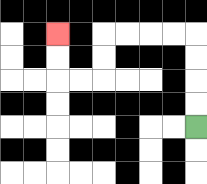{'start': '[8, 5]', 'end': '[2, 1]', 'path_directions': 'U,U,U,U,L,L,L,L,D,D,L,L,U,U', 'path_coordinates': '[[8, 5], [8, 4], [8, 3], [8, 2], [8, 1], [7, 1], [6, 1], [5, 1], [4, 1], [4, 2], [4, 3], [3, 3], [2, 3], [2, 2], [2, 1]]'}